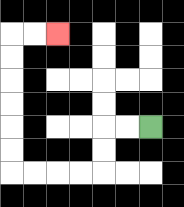{'start': '[6, 5]', 'end': '[2, 1]', 'path_directions': 'L,L,D,D,L,L,L,L,U,U,U,U,U,U,R,R', 'path_coordinates': '[[6, 5], [5, 5], [4, 5], [4, 6], [4, 7], [3, 7], [2, 7], [1, 7], [0, 7], [0, 6], [0, 5], [0, 4], [0, 3], [0, 2], [0, 1], [1, 1], [2, 1]]'}